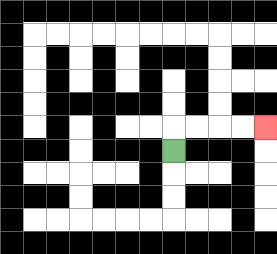{'start': '[7, 6]', 'end': '[11, 5]', 'path_directions': 'U,R,R,R,R', 'path_coordinates': '[[7, 6], [7, 5], [8, 5], [9, 5], [10, 5], [11, 5]]'}